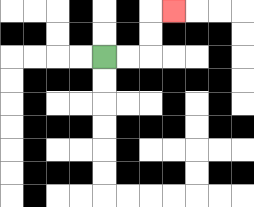{'start': '[4, 2]', 'end': '[7, 0]', 'path_directions': 'R,R,U,U,R', 'path_coordinates': '[[4, 2], [5, 2], [6, 2], [6, 1], [6, 0], [7, 0]]'}